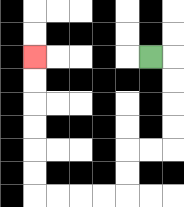{'start': '[6, 2]', 'end': '[1, 2]', 'path_directions': 'R,D,D,D,D,L,L,D,D,L,L,L,L,U,U,U,U,U,U', 'path_coordinates': '[[6, 2], [7, 2], [7, 3], [7, 4], [7, 5], [7, 6], [6, 6], [5, 6], [5, 7], [5, 8], [4, 8], [3, 8], [2, 8], [1, 8], [1, 7], [1, 6], [1, 5], [1, 4], [1, 3], [1, 2]]'}